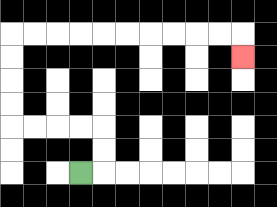{'start': '[3, 7]', 'end': '[10, 2]', 'path_directions': 'R,U,U,L,L,L,L,U,U,U,U,R,R,R,R,R,R,R,R,R,R,D', 'path_coordinates': '[[3, 7], [4, 7], [4, 6], [4, 5], [3, 5], [2, 5], [1, 5], [0, 5], [0, 4], [0, 3], [0, 2], [0, 1], [1, 1], [2, 1], [3, 1], [4, 1], [5, 1], [6, 1], [7, 1], [8, 1], [9, 1], [10, 1], [10, 2]]'}